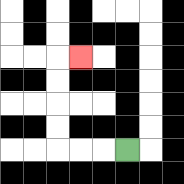{'start': '[5, 6]', 'end': '[3, 2]', 'path_directions': 'L,L,L,U,U,U,U,R', 'path_coordinates': '[[5, 6], [4, 6], [3, 6], [2, 6], [2, 5], [2, 4], [2, 3], [2, 2], [3, 2]]'}